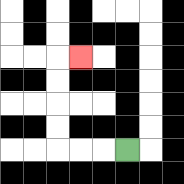{'start': '[5, 6]', 'end': '[3, 2]', 'path_directions': 'L,L,L,U,U,U,U,R', 'path_coordinates': '[[5, 6], [4, 6], [3, 6], [2, 6], [2, 5], [2, 4], [2, 3], [2, 2], [3, 2]]'}